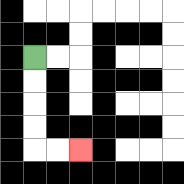{'start': '[1, 2]', 'end': '[3, 6]', 'path_directions': 'D,D,D,D,R,R', 'path_coordinates': '[[1, 2], [1, 3], [1, 4], [1, 5], [1, 6], [2, 6], [3, 6]]'}